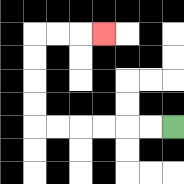{'start': '[7, 5]', 'end': '[4, 1]', 'path_directions': 'L,L,L,L,L,L,U,U,U,U,R,R,R', 'path_coordinates': '[[7, 5], [6, 5], [5, 5], [4, 5], [3, 5], [2, 5], [1, 5], [1, 4], [1, 3], [1, 2], [1, 1], [2, 1], [3, 1], [4, 1]]'}